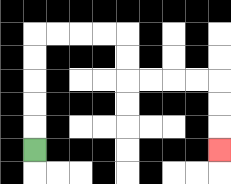{'start': '[1, 6]', 'end': '[9, 6]', 'path_directions': 'U,U,U,U,U,R,R,R,R,D,D,R,R,R,R,D,D,D', 'path_coordinates': '[[1, 6], [1, 5], [1, 4], [1, 3], [1, 2], [1, 1], [2, 1], [3, 1], [4, 1], [5, 1], [5, 2], [5, 3], [6, 3], [7, 3], [8, 3], [9, 3], [9, 4], [9, 5], [9, 6]]'}